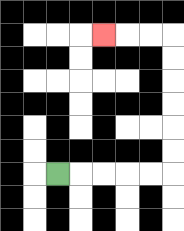{'start': '[2, 7]', 'end': '[4, 1]', 'path_directions': 'R,R,R,R,R,U,U,U,U,U,U,L,L,L', 'path_coordinates': '[[2, 7], [3, 7], [4, 7], [5, 7], [6, 7], [7, 7], [7, 6], [7, 5], [7, 4], [7, 3], [7, 2], [7, 1], [6, 1], [5, 1], [4, 1]]'}